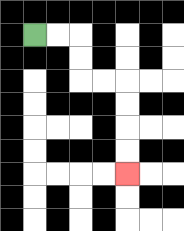{'start': '[1, 1]', 'end': '[5, 7]', 'path_directions': 'R,R,D,D,R,R,D,D,D,D', 'path_coordinates': '[[1, 1], [2, 1], [3, 1], [3, 2], [3, 3], [4, 3], [5, 3], [5, 4], [5, 5], [5, 6], [5, 7]]'}